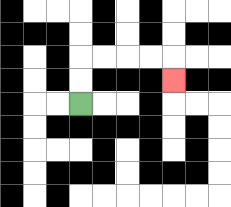{'start': '[3, 4]', 'end': '[7, 3]', 'path_directions': 'U,U,R,R,R,R,D', 'path_coordinates': '[[3, 4], [3, 3], [3, 2], [4, 2], [5, 2], [6, 2], [7, 2], [7, 3]]'}